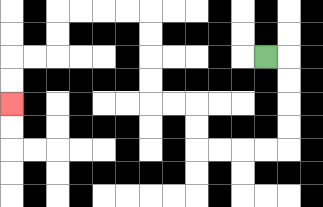{'start': '[11, 2]', 'end': '[0, 4]', 'path_directions': 'R,D,D,D,D,L,L,L,L,U,U,L,L,U,U,U,U,L,L,L,L,D,D,L,L,D,D', 'path_coordinates': '[[11, 2], [12, 2], [12, 3], [12, 4], [12, 5], [12, 6], [11, 6], [10, 6], [9, 6], [8, 6], [8, 5], [8, 4], [7, 4], [6, 4], [6, 3], [6, 2], [6, 1], [6, 0], [5, 0], [4, 0], [3, 0], [2, 0], [2, 1], [2, 2], [1, 2], [0, 2], [0, 3], [0, 4]]'}